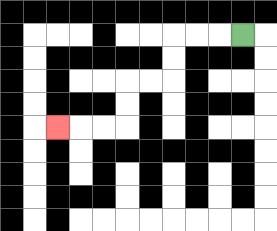{'start': '[10, 1]', 'end': '[2, 5]', 'path_directions': 'L,L,L,D,D,L,L,D,D,L,L,L', 'path_coordinates': '[[10, 1], [9, 1], [8, 1], [7, 1], [7, 2], [7, 3], [6, 3], [5, 3], [5, 4], [5, 5], [4, 5], [3, 5], [2, 5]]'}